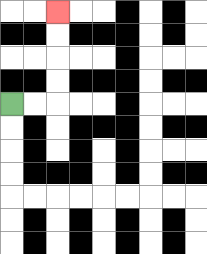{'start': '[0, 4]', 'end': '[2, 0]', 'path_directions': 'R,R,U,U,U,U', 'path_coordinates': '[[0, 4], [1, 4], [2, 4], [2, 3], [2, 2], [2, 1], [2, 0]]'}